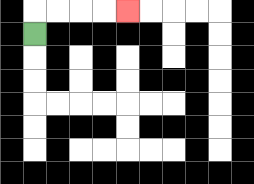{'start': '[1, 1]', 'end': '[5, 0]', 'path_directions': 'U,R,R,R,R', 'path_coordinates': '[[1, 1], [1, 0], [2, 0], [3, 0], [4, 0], [5, 0]]'}